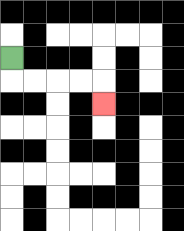{'start': '[0, 2]', 'end': '[4, 4]', 'path_directions': 'D,R,R,R,R,D', 'path_coordinates': '[[0, 2], [0, 3], [1, 3], [2, 3], [3, 3], [4, 3], [4, 4]]'}